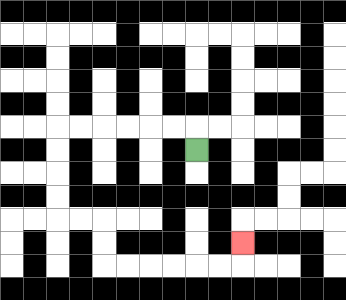{'start': '[8, 6]', 'end': '[10, 10]', 'path_directions': 'U,L,L,L,L,L,L,D,D,D,D,R,R,D,D,R,R,R,R,R,R,U', 'path_coordinates': '[[8, 6], [8, 5], [7, 5], [6, 5], [5, 5], [4, 5], [3, 5], [2, 5], [2, 6], [2, 7], [2, 8], [2, 9], [3, 9], [4, 9], [4, 10], [4, 11], [5, 11], [6, 11], [7, 11], [8, 11], [9, 11], [10, 11], [10, 10]]'}